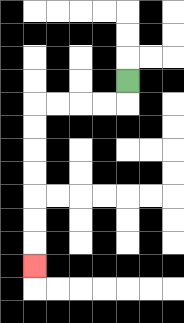{'start': '[5, 3]', 'end': '[1, 11]', 'path_directions': 'D,L,L,L,L,D,D,D,D,D,D,D', 'path_coordinates': '[[5, 3], [5, 4], [4, 4], [3, 4], [2, 4], [1, 4], [1, 5], [1, 6], [1, 7], [1, 8], [1, 9], [1, 10], [1, 11]]'}